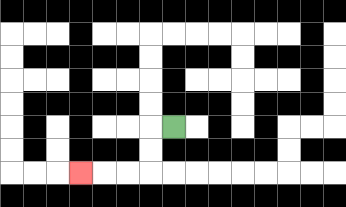{'start': '[7, 5]', 'end': '[3, 7]', 'path_directions': 'L,D,D,L,L,L', 'path_coordinates': '[[7, 5], [6, 5], [6, 6], [6, 7], [5, 7], [4, 7], [3, 7]]'}